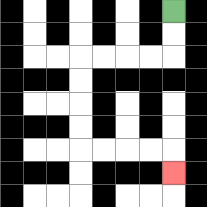{'start': '[7, 0]', 'end': '[7, 7]', 'path_directions': 'D,D,L,L,L,L,D,D,D,D,R,R,R,R,D', 'path_coordinates': '[[7, 0], [7, 1], [7, 2], [6, 2], [5, 2], [4, 2], [3, 2], [3, 3], [3, 4], [3, 5], [3, 6], [4, 6], [5, 6], [6, 6], [7, 6], [7, 7]]'}